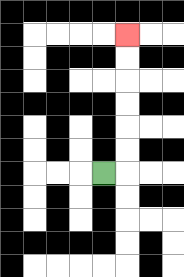{'start': '[4, 7]', 'end': '[5, 1]', 'path_directions': 'R,U,U,U,U,U,U', 'path_coordinates': '[[4, 7], [5, 7], [5, 6], [5, 5], [5, 4], [5, 3], [5, 2], [5, 1]]'}